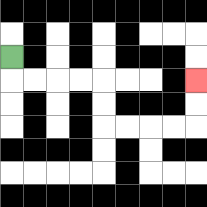{'start': '[0, 2]', 'end': '[8, 3]', 'path_directions': 'D,R,R,R,R,D,D,R,R,R,R,U,U', 'path_coordinates': '[[0, 2], [0, 3], [1, 3], [2, 3], [3, 3], [4, 3], [4, 4], [4, 5], [5, 5], [6, 5], [7, 5], [8, 5], [8, 4], [8, 3]]'}